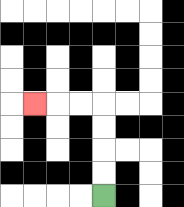{'start': '[4, 8]', 'end': '[1, 4]', 'path_directions': 'U,U,U,U,L,L,L', 'path_coordinates': '[[4, 8], [4, 7], [4, 6], [4, 5], [4, 4], [3, 4], [2, 4], [1, 4]]'}